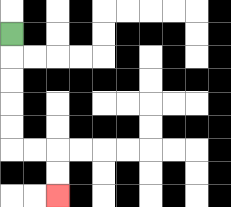{'start': '[0, 1]', 'end': '[2, 8]', 'path_directions': 'D,D,D,D,D,R,R,D,D', 'path_coordinates': '[[0, 1], [0, 2], [0, 3], [0, 4], [0, 5], [0, 6], [1, 6], [2, 6], [2, 7], [2, 8]]'}